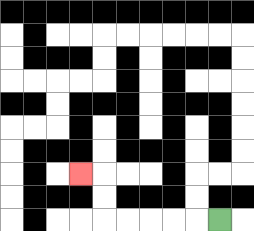{'start': '[9, 9]', 'end': '[3, 7]', 'path_directions': 'L,L,L,L,L,U,U,L', 'path_coordinates': '[[9, 9], [8, 9], [7, 9], [6, 9], [5, 9], [4, 9], [4, 8], [4, 7], [3, 7]]'}